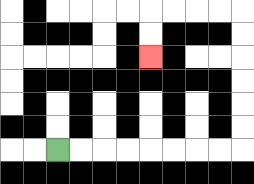{'start': '[2, 6]', 'end': '[6, 2]', 'path_directions': 'R,R,R,R,R,R,R,R,U,U,U,U,U,U,L,L,L,L,D,D', 'path_coordinates': '[[2, 6], [3, 6], [4, 6], [5, 6], [6, 6], [7, 6], [8, 6], [9, 6], [10, 6], [10, 5], [10, 4], [10, 3], [10, 2], [10, 1], [10, 0], [9, 0], [8, 0], [7, 0], [6, 0], [6, 1], [6, 2]]'}